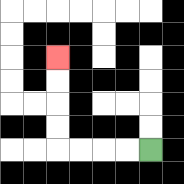{'start': '[6, 6]', 'end': '[2, 2]', 'path_directions': 'L,L,L,L,U,U,U,U', 'path_coordinates': '[[6, 6], [5, 6], [4, 6], [3, 6], [2, 6], [2, 5], [2, 4], [2, 3], [2, 2]]'}